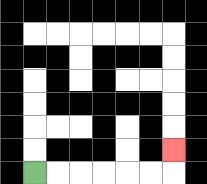{'start': '[1, 7]', 'end': '[7, 6]', 'path_directions': 'R,R,R,R,R,R,U', 'path_coordinates': '[[1, 7], [2, 7], [3, 7], [4, 7], [5, 7], [6, 7], [7, 7], [7, 6]]'}